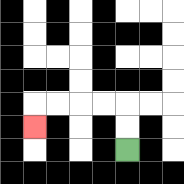{'start': '[5, 6]', 'end': '[1, 5]', 'path_directions': 'U,U,L,L,L,L,D', 'path_coordinates': '[[5, 6], [5, 5], [5, 4], [4, 4], [3, 4], [2, 4], [1, 4], [1, 5]]'}